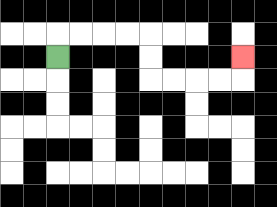{'start': '[2, 2]', 'end': '[10, 2]', 'path_directions': 'U,R,R,R,R,D,D,R,R,R,R,U', 'path_coordinates': '[[2, 2], [2, 1], [3, 1], [4, 1], [5, 1], [6, 1], [6, 2], [6, 3], [7, 3], [8, 3], [9, 3], [10, 3], [10, 2]]'}